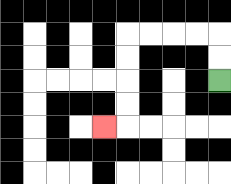{'start': '[9, 3]', 'end': '[4, 5]', 'path_directions': 'U,U,L,L,L,L,D,D,D,D,L', 'path_coordinates': '[[9, 3], [9, 2], [9, 1], [8, 1], [7, 1], [6, 1], [5, 1], [5, 2], [5, 3], [5, 4], [5, 5], [4, 5]]'}